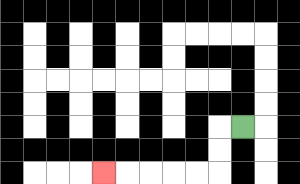{'start': '[10, 5]', 'end': '[4, 7]', 'path_directions': 'L,D,D,L,L,L,L,L', 'path_coordinates': '[[10, 5], [9, 5], [9, 6], [9, 7], [8, 7], [7, 7], [6, 7], [5, 7], [4, 7]]'}